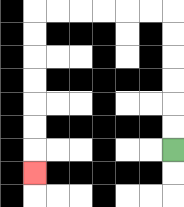{'start': '[7, 6]', 'end': '[1, 7]', 'path_directions': 'U,U,U,U,U,U,L,L,L,L,L,L,D,D,D,D,D,D,D', 'path_coordinates': '[[7, 6], [7, 5], [7, 4], [7, 3], [7, 2], [7, 1], [7, 0], [6, 0], [5, 0], [4, 0], [3, 0], [2, 0], [1, 0], [1, 1], [1, 2], [1, 3], [1, 4], [1, 5], [1, 6], [1, 7]]'}